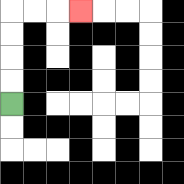{'start': '[0, 4]', 'end': '[3, 0]', 'path_directions': 'U,U,U,U,R,R,R', 'path_coordinates': '[[0, 4], [0, 3], [0, 2], [0, 1], [0, 0], [1, 0], [2, 0], [3, 0]]'}